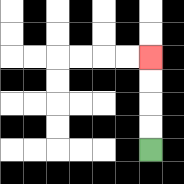{'start': '[6, 6]', 'end': '[6, 2]', 'path_directions': 'U,U,U,U', 'path_coordinates': '[[6, 6], [6, 5], [6, 4], [6, 3], [6, 2]]'}